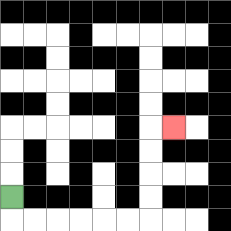{'start': '[0, 8]', 'end': '[7, 5]', 'path_directions': 'D,R,R,R,R,R,R,U,U,U,U,R', 'path_coordinates': '[[0, 8], [0, 9], [1, 9], [2, 9], [3, 9], [4, 9], [5, 9], [6, 9], [6, 8], [6, 7], [6, 6], [6, 5], [7, 5]]'}